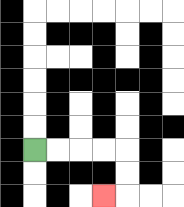{'start': '[1, 6]', 'end': '[4, 8]', 'path_directions': 'R,R,R,R,D,D,L', 'path_coordinates': '[[1, 6], [2, 6], [3, 6], [4, 6], [5, 6], [5, 7], [5, 8], [4, 8]]'}